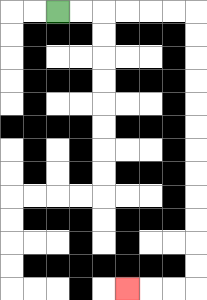{'start': '[2, 0]', 'end': '[5, 12]', 'path_directions': 'R,R,R,R,R,R,D,D,D,D,D,D,D,D,D,D,D,D,L,L,L', 'path_coordinates': '[[2, 0], [3, 0], [4, 0], [5, 0], [6, 0], [7, 0], [8, 0], [8, 1], [8, 2], [8, 3], [8, 4], [8, 5], [8, 6], [8, 7], [8, 8], [8, 9], [8, 10], [8, 11], [8, 12], [7, 12], [6, 12], [5, 12]]'}